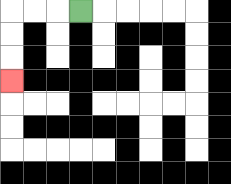{'start': '[3, 0]', 'end': '[0, 3]', 'path_directions': 'L,L,L,D,D,D', 'path_coordinates': '[[3, 0], [2, 0], [1, 0], [0, 0], [0, 1], [0, 2], [0, 3]]'}